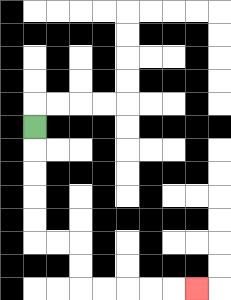{'start': '[1, 5]', 'end': '[8, 12]', 'path_directions': 'D,D,D,D,D,R,R,D,D,R,R,R,R,R', 'path_coordinates': '[[1, 5], [1, 6], [1, 7], [1, 8], [1, 9], [1, 10], [2, 10], [3, 10], [3, 11], [3, 12], [4, 12], [5, 12], [6, 12], [7, 12], [8, 12]]'}